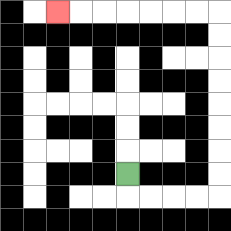{'start': '[5, 7]', 'end': '[2, 0]', 'path_directions': 'D,R,R,R,R,U,U,U,U,U,U,U,U,L,L,L,L,L,L,L', 'path_coordinates': '[[5, 7], [5, 8], [6, 8], [7, 8], [8, 8], [9, 8], [9, 7], [9, 6], [9, 5], [9, 4], [9, 3], [9, 2], [9, 1], [9, 0], [8, 0], [7, 0], [6, 0], [5, 0], [4, 0], [3, 0], [2, 0]]'}